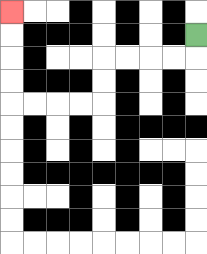{'start': '[8, 1]', 'end': '[0, 0]', 'path_directions': 'D,L,L,L,L,D,D,L,L,L,L,U,U,U,U', 'path_coordinates': '[[8, 1], [8, 2], [7, 2], [6, 2], [5, 2], [4, 2], [4, 3], [4, 4], [3, 4], [2, 4], [1, 4], [0, 4], [0, 3], [0, 2], [0, 1], [0, 0]]'}